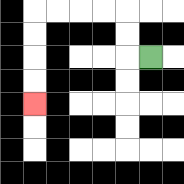{'start': '[6, 2]', 'end': '[1, 4]', 'path_directions': 'L,U,U,L,L,L,L,D,D,D,D', 'path_coordinates': '[[6, 2], [5, 2], [5, 1], [5, 0], [4, 0], [3, 0], [2, 0], [1, 0], [1, 1], [1, 2], [1, 3], [1, 4]]'}